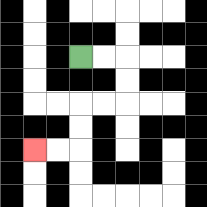{'start': '[3, 2]', 'end': '[1, 6]', 'path_directions': 'R,R,D,D,L,L,D,D,L,L', 'path_coordinates': '[[3, 2], [4, 2], [5, 2], [5, 3], [5, 4], [4, 4], [3, 4], [3, 5], [3, 6], [2, 6], [1, 6]]'}